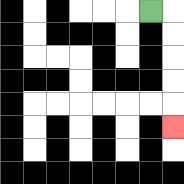{'start': '[6, 0]', 'end': '[7, 5]', 'path_directions': 'R,D,D,D,D,D', 'path_coordinates': '[[6, 0], [7, 0], [7, 1], [7, 2], [7, 3], [7, 4], [7, 5]]'}